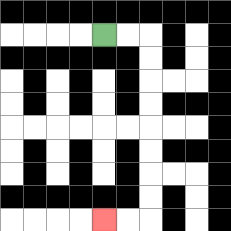{'start': '[4, 1]', 'end': '[4, 9]', 'path_directions': 'R,R,D,D,D,D,D,D,D,D,L,L', 'path_coordinates': '[[4, 1], [5, 1], [6, 1], [6, 2], [6, 3], [6, 4], [6, 5], [6, 6], [6, 7], [6, 8], [6, 9], [5, 9], [4, 9]]'}